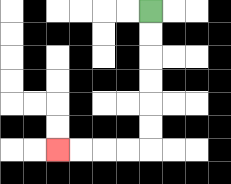{'start': '[6, 0]', 'end': '[2, 6]', 'path_directions': 'D,D,D,D,D,D,L,L,L,L', 'path_coordinates': '[[6, 0], [6, 1], [6, 2], [6, 3], [6, 4], [6, 5], [6, 6], [5, 6], [4, 6], [3, 6], [2, 6]]'}